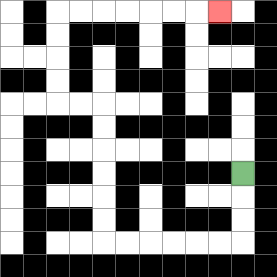{'start': '[10, 7]', 'end': '[9, 0]', 'path_directions': 'D,D,D,L,L,L,L,L,L,U,U,U,U,U,U,L,L,U,U,U,U,R,R,R,R,R,R,R', 'path_coordinates': '[[10, 7], [10, 8], [10, 9], [10, 10], [9, 10], [8, 10], [7, 10], [6, 10], [5, 10], [4, 10], [4, 9], [4, 8], [4, 7], [4, 6], [4, 5], [4, 4], [3, 4], [2, 4], [2, 3], [2, 2], [2, 1], [2, 0], [3, 0], [4, 0], [5, 0], [6, 0], [7, 0], [8, 0], [9, 0]]'}